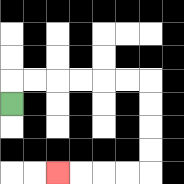{'start': '[0, 4]', 'end': '[2, 7]', 'path_directions': 'U,R,R,R,R,R,R,D,D,D,D,L,L,L,L', 'path_coordinates': '[[0, 4], [0, 3], [1, 3], [2, 3], [3, 3], [4, 3], [5, 3], [6, 3], [6, 4], [6, 5], [6, 6], [6, 7], [5, 7], [4, 7], [3, 7], [2, 7]]'}